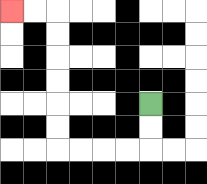{'start': '[6, 4]', 'end': '[0, 0]', 'path_directions': 'D,D,L,L,L,L,U,U,U,U,U,U,L,L', 'path_coordinates': '[[6, 4], [6, 5], [6, 6], [5, 6], [4, 6], [3, 6], [2, 6], [2, 5], [2, 4], [2, 3], [2, 2], [2, 1], [2, 0], [1, 0], [0, 0]]'}